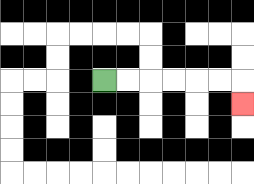{'start': '[4, 3]', 'end': '[10, 4]', 'path_directions': 'R,R,R,R,R,R,D', 'path_coordinates': '[[4, 3], [5, 3], [6, 3], [7, 3], [8, 3], [9, 3], [10, 3], [10, 4]]'}